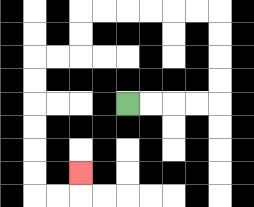{'start': '[5, 4]', 'end': '[3, 7]', 'path_directions': 'R,R,R,R,U,U,U,U,L,L,L,L,L,L,D,D,L,L,D,D,D,D,D,D,R,R,U', 'path_coordinates': '[[5, 4], [6, 4], [7, 4], [8, 4], [9, 4], [9, 3], [9, 2], [9, 1], [9, 0], [8, 0], [7, 0], [6, 0], [5, 0], [4, 0], [3, 0], [3, 1], [3, 2], [2, 2], [1, 2], [1, 3], [1, 4], [1, 5], [1, 6], [1, 7], [1, 8], [2, 8], [3, 8], [3, 7]]'}